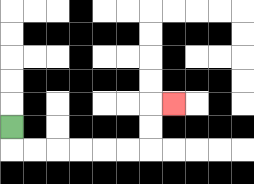{'start': '[0, 5]', 'end': '[7, 4]', 'path_directions': 'D,R,R,R,R,R,R,U,U,R', 'path_coordinates': '[[0, 5], [0, 6], [1, 6], [2, 6], [3, 6], [4, 6], [5, 6], [6, 6], [6, 5], [6, 4], [7, 4]]'}